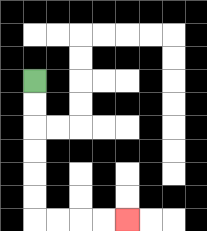{'start': '[1, 3]', 'end': '[5, 9]', 'path_directions': 'D,D,D,D,D,D,R,R,R,R', 'path_coordinates': '[[1, 3], [1, 4], [1, 5], [1, 6], [1, 7], [1, 8], [1, 9], [2, 9], [3, 9], [4, 9], [5, 9]]'}